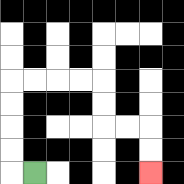{'start': '[1, 7]', 'end': '[6, 7]', 'path_directions': 'L,U,U,U,U,R,R,R,R,D,D,R,R,D,D', 'path_coordinates': '[[1, 7], [0, 7], [0, 6], [0, 5], [0, 4], [0, 3], [1, 3], [2, 3], [3, 3], [4, 3], [4, 4], [4, 5], [5, 5], [6, 5], [6, 6], [6, 7]]'}